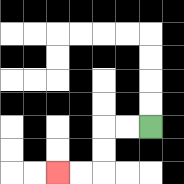{'start': '[6, 5]', 'end': '[2, 7]', 'path_directions': 'L,L,D,D,L,L', 'path_coordinates': '[[6, 5], [5, 5], [4, 5], [4, 6], [4, 7], [3, 7], [2, 7]]'}